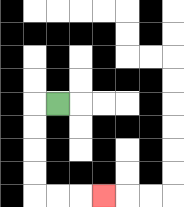{'start': '[2, 4]', 'end': '[4, 8]', 'path_directions': 'L,D,D,D,D,R,R,R', 'path_coordinates': '[[2, 4], [1, 4], [1, 5], [1, 6], [1, 7], [1, 8], [2, 8], [3, 8], [4, 8]]'}